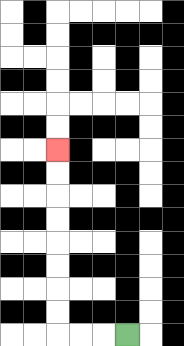{'start': '[5, 14]', 'end': '[2, 6]', 'path_directions': 'L,L,L,U,U,U,U,U,U,U,U', 'path_coordinates': '[[5, 14], [4, 14], [3, 14], [2, 14], [2, 13], [2, 12], [2, 11], [2, 10], [2, 9], [2, 8], [2, 7], [2, 6]]'}